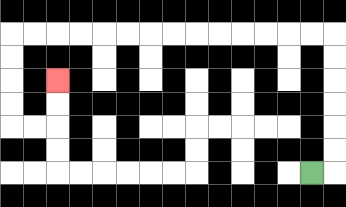{'start': '[13, 7]', 'end': '[2, 3]', 'path_directions': 'R,U,U,U,U,U,U,L,L,L,L,L,L,L,L,L,L,L,L,L,L,D,D,D,D,R,R,U,U', 'path_coordinates': '[[13, 7], [14, 7], [14, 6], [14, 5], [14, 4], [14, 3], [14, 2], [14, 1], [13, 1], [12, 1], [11, 1], [10, 1], [9, 1], [8, 1], [7, 1], [6, 1], [5, 1], [4, 1], [3, 1], [2, 1], [1, 1], [0, 1], [0, 2], [0, 3], [0, 4], [0, 5], [1, 5], [2, 5], [2, 4], [2, 3]]'}